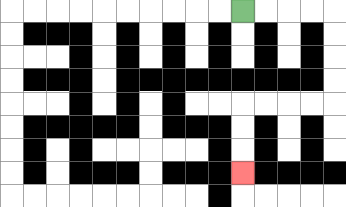{'start': '[10, 0]', 'end': '[10, 7]', 'path_directions': 'R,R,R,R,D,D,D,D,L,L,L,L,D,D,D', 'path_coordinates': '[[10, 0], [11, 0], [12, 0], [13, 0], [14, 0], [14, 1], [14, 2], [14, 3], [14, 4], [13, 4], [12, 4], [11, 4], [10, 4], [10, 5], [10, 6], [10, 7]]'}